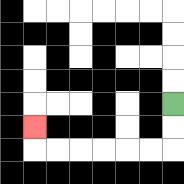{'start': '[7, 4]', 'end': '[1, 5]', 'path_directions': 'D,D,L,L,L,L,L,L,U', 'path_coordinates': '[[7, 4], [7, 5], [7, 6], [6, 6], [5, 6], [4, 6], [3, 6], [2, 6], [1, 6], [1, 5]]'}